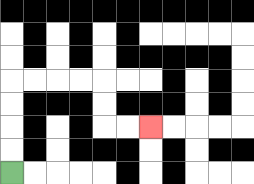{'start': '[0, 7]', 'end': '[6, 5]', 'path_directions': 'U,U,U,U,R,R,R,R,D,D,R,R', 'path_coordinates': '[[0, 7], [0, 6], [0, 5], [0, 4], [0, 3], [1, 3], [2, 3], [3, 3], [4, 3], [4, 4], [4, 5], [5, 5], [6, 5]]'}